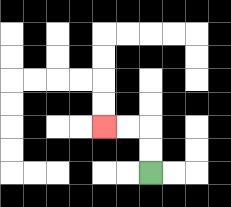{'start': '[6, 7]', 'end': '[4, 5]', 'path_directions': 'U,U,L,L', 'path_coordinates': '[[6, 7], [6, 6], [6, 5], [5, 5], [4, 5]]'}